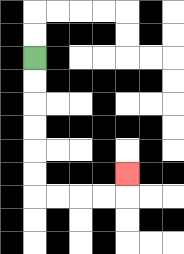{'start': '[1, 2]', 'end': '[5, 7]', 'path_directions': 'D,D,D,D,D,D,R,R,R,R,U', 'path_coordinates': '[[1, 2], [1, 3], [1, 4], [1, 5], [1, 6], [1, 7], [1, 8], [2, 8], [3, 8], [4, 8], [5, 8], [5, 7]]'}